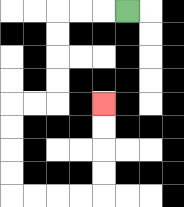{'start': '[5, 0]', 'end': '[4, 4]', 'path_directions': 'L,L,L,D,D,D,D,L,L,D,D,D,D,R,R,R,R,U,U,U,U', 'path_coordinates': '[[5, 0], [4, 0], [3, 0], [2, 0], [2, 1], [2, 2], [2, 3], [2, 4], [1, 4], [0, 4], [0, 5], [0, 6], [0, 7], [0, 8], [1, 8], [2, 8], [3, 8], [4, 8], [4, 7], [4, 6], [4, 5], [4, 4]]'}